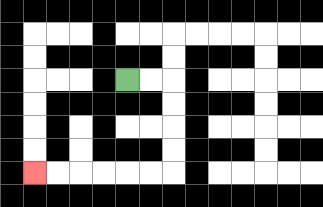{'start': '[5, 3]', 'end': '[1, 7]', 'path_directions': 'R,R,D,D,D,D,L,L,L,L,L,L', 'path_coordinates': '[[5, 3], [6, 3], [7, 3], [7, 4], [7, 5], [7, 6], [7, 7], [6, 7], [5, 7], [4, 7], [3, 7], [2, 7], [1, 7]]'}